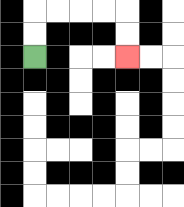{'start': '[1, 2]', 'end': '[5, 2]', 'path_directions': 'U,U,R,R,R,R,D,D', 'path_coordinates': '[[1, 2], [1, 1], [1, 0], [2, 0], [3, 0], [4, 0], [5, 0], [5, 1], [5, 2]]'}